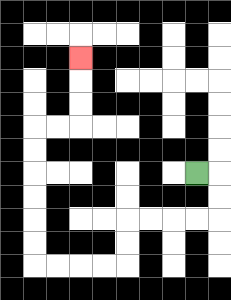{'start': '[8, 7]', 'end': '[3, 2]', 'path_directions': 'R,D,D,L,L,L,L,D,D,L,L,L,L,U,U,U,U,U,U,R,R,U,U,U', 'path_coordinates': '[[8, 7], [9, 7], [9, 8], [9, 9], [8, 9], [7, 9], [6, 9], [5, 9], [5, 10], [5, 11], [4, 11], [3, 11], [2, 11], [1, 11], [1, 10], [1, 9], [1, 8], [1, 7], [1, 6], [1, 5], [2, 5], [3, 5], [3, 4], [3, 3], [3, 2]]'}